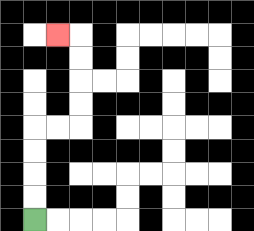{'start': '[1, 9]', 'end': '[2, 1]', 'path_directions': 'U,U,U,U,R,R,U,U,U,U,L', 'path_coordinates': '[[1, 9], [1, 8], [1, 7], [1, 6], [1, 5], [2, 5], [3, 5], [3, 4], [3, 3], [3, 2], [3, 1], [2, 1]]'}